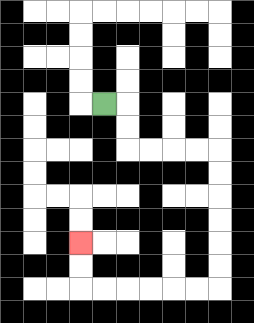{'start': '[4, 4]', 'end': '[3, 10]', 'path_directions': 'R,D,D,R,R,R,R,D,D,D,D,D,D,L,L,L,L,L,L,U,U', 'path_coordinates': '[[4, 4], [5, 4], [5, 5], [5, 6], [6, 6], [7, 6], [8, 6], [9, 6], [9, 7], [9, 8], [9, 9], [9, 10], [9, 11], [9, 12], [8, 12], [7, 12], [6, 12], [5, 12], [4, 12], [3, 12], [3, 11], [3, 10]]'}